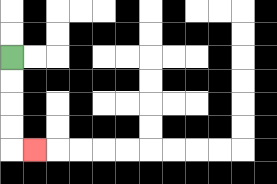{'start': '[0, 2]', 'end': '[1, 6]', 'path_directions': 'D,D,D,D,R', 'path_coordinates': '[[0, 2], [0, 3], [0, 4], [0, 5], [0, 6], [1, 6]]'}